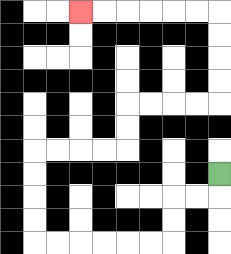{'start': '[9, 7]', 'end': '[3, 0]', 'path_directions': 'D,L,L,D,D,L,L,L,L,L,L,U,U,U,U,R,R,R,R,U,U,R,R,R,R,U,U,U,U,L,L,L,L,L,L', 'path_coordinates': '[[9, 7], [9, 8], [8, 8], [7, 8], [7, 9], [7, 10], [6, 10], [5, 10], [4, 10], [3, 10], [2, 10], [1, 10], [1, 9], [1, 8], [1, 7], [1, 6], [2, 6], [3, 6], [4, 6], [5, 6], [5, 5], [5, 4], [6, 4], [7, 4], [8, 4], [9, 4], [9, 3], [9, 2], [9, 1], [9, 0], [8, 0], [7, 0], [6, 0], [5, 0], [4, 0], [3, 0]]'}